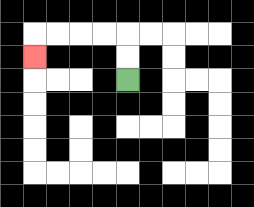{'start': '[5, 3]', 'end': '[1, 2]', 'path_directions': 'U,U,L,L,L,L,D', 'path_coordinates': '[[5, 3], [5, 2], [5, 1], [4, 1], [3, 1], [2, 1], [1, 1], [1, 2]]'}